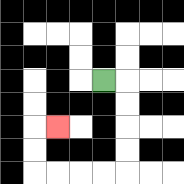{'start': '[4, 3]', 'end': '[2, 5]', 'path_directions': 'R,D,D,D,D,L,L,L,L,U,U,R', 'path_coordinates': '[[4, 3], [5, 3], [5, 4], [5, 5], [5, 6], [5, 7], [4, 7], [3, 7], [2, 7], [1, 7], [1, 6], [1, 5], [2, 5]]'}